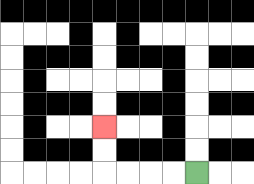{'start': '[8, 7]', 'end': '[4, 5]', 'path_directions': 'L,L,L,L,U,U', 'path_coordinates': '[[8, 7], [7, 7], [6, 7], [5, 7], [4, 7], [4, 6], [4, 5]]'}